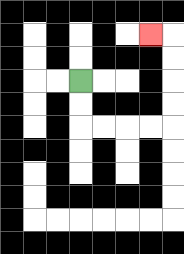{'start': '[3, 3]', 'end': '[6, 1]', 'path_directions': 'D,D,R,R,R,R,U,U,U,U,L', 'path_coordinates': '[[3, 3], [3, 4], [3, 5], [4, 5], [5, 5], [6, 5], [7, 5], [7, 4], [7, 3], [7, 2], [7, 1], [6, 1]]'}